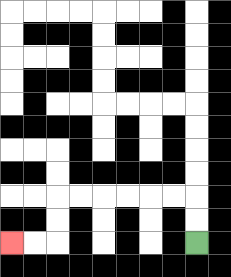{'start': '[8, 10]', 'end': '[0, 10]', 'path_directions': 'U,U,L,L,L,L,L,L,D,D,L,L', 'path_coordinates': '[[8, 10], [8, 9], [8, 8], [7, 8], [6, 8], [5, 8], [4, 8], [3, 8], [2, 8], [2, 9], [2, 10], [1, 10], [0, 10]]'}